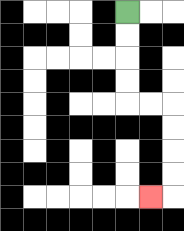{'start': '[5, 0]', 'end': '[6, 8]', 'path_directions': 'D,D,D,D,R,R,D,D,D,D,L', 'path_coordinates': '[[5, 0], [5, 1], [5, 2], [5, 3], [5, 4], [6, 4], [7, 4], [7, 5], [7, 6], [7, 7], [7, 8], [6, 8]]'}